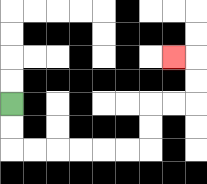{'start': '[0, 4]', 'end': '[7, 2]', 'path_directions': 'D,D,R,R,R,R,R,R,U,U,R,R,U,U,L', 'path_coordinates': '[[0, 4], [0, 5], [0, 6], [1, 6], [2, 6], [3, 6], [4, 6], [5, 6], [6, 6], [6, 5], [6, 4], [7, 4], [8, 4], [8, 3], [8, 2], [7, 2]]'}